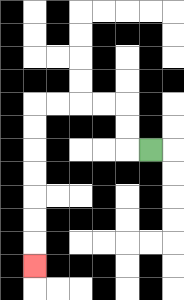{'start': '[6, 6]', 'end': '[1, 11]', 'path_directions': 'L,U,U,L,L,L,L,D,D,D,D,D,D,D', 'path_coordinates': '[[6, 6], [5, 6], [5, 5], [5, 4], [4, 4], [3, 4], [2, 4], [1, 4], [1, 5], [1, 6], [1, 7], [1, 8], [1, 9], [1, 10], [1, 11]]'}